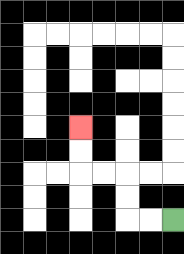{'start': '[7, 9]', 'end': '[3, 5]', 'path_directions': 'L,L,U,U,L,L,U,U', 'path_coordinates': '[[7, 9], [6, 9], [5, 9], [5, 8], [5, 7], [4, 7], [3, 7], [3, 6], [3, 5]]'}